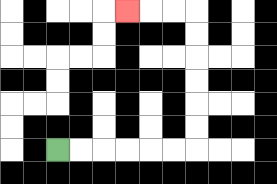{'start': '[2, 6]', 'end': '[5, 0]', 'path_directions': 'R,R,R,R,R,R,U,U,U,U,U,U,L,L,L', 'path_coordinates': '[[2, 6], [3, 6], [4, 6], [5, 6], [6, 6], [7, 6], [8, 6], [8, 5], [8, 4], [8, 3], [8, 2], [8, 1], [8, 0], [7, 0], [6, 0], [5, 0]]'}